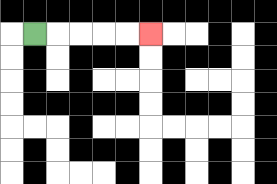{'start': '[1, 1]', 'end': '[6, 1]', 'path_directions': 'R,R,R,R,R', 'path_coordinates': '[[1, 1], [2, 1], [3, 1], [4, 1], [5, 1], [6, 1]]'}